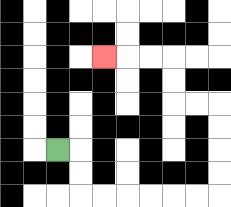{'start': '[2, 6]', 'end': '[4, 2]', 'path_directions': 'R,D,D,R,R,R,R,R,R,U,U,U,U,L,L,U,U,L,L,L', 'path_coordinates': '[[2, 6], [3, 6], [3, 7], [3, 8], [4, 8], [5, 8], [6, 8], [7, 8], [8, 8], [9, 8], [9, 7], [9, 6], [9, 5], [9, 4], [8, 4], [7, 4], [7, 3], [7, 2], [6, 2], [5, 2], [4, 2]]'}